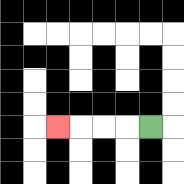{'start': '[6, 5]', 'end': '[2, 5]', 'path_directions': 'L,L,L,L', 'path_coordinates': '[[6, 5], [5, 5], [4, 5], [3, 5], [2, 5]]'}